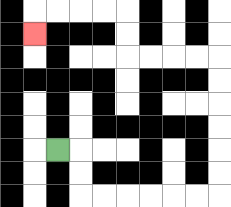{'start': '[2, 6]', 'end': '[1, 1]', 'path_directions': 'R,D,D,R,R,R,R,R,R,U,U,U,U,U,U,L,L,L,L,U,U,L,L,L,L,D', 'path_coordinates': '[[2, 6], [3, 6], [3, 7], [3, 8], [4, 8], [5, 8], [6, 8], [7, 8], [8, 8], [9, 8], [9, 7], [9, 6], [9, 5], [9, 4], [9, 3], [9, 2], [8, 2], [7, 2], [6, 2], [5, 2], [5, 1], [5, 0], [4, 0], [3, 0], [2, 0], [1, 0], [1, 1]]'}